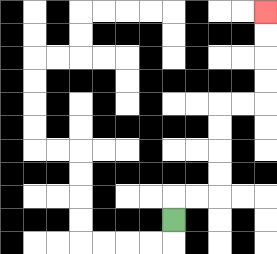{'start': '[7, 9]', 'end': '[11, 0]', 'path_directions': 'U,R,R,U,U,U,U,R,R,U,U,U,U', 'path_coordinates': '[[7, 9], [7, 8], [8, 8], [9, 8], [9, 7], [9, 6], [9, 5], [9, 4], [10, 4], [11, 4], [11, 3], [11, 2], [11, 1], [11, 0]]'}